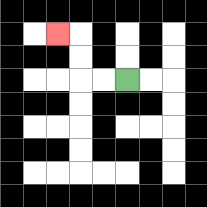{'start': '[5, 3]', 'end': '[2, 1]', 'path_directions': 'L,L,U,U,L', 'path_coordinates': '[[5, 3], [4, 3], [3, 3], [3, 2], [3, 1], [2, 1]]'}